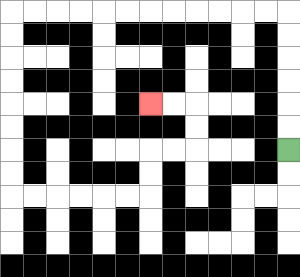{'start': '[12, 6]', 'end': '[6, 4]', 'path_directions': 'U,U,U,U,U,U,L,L,L,L,L,L,L,L,L,L,L,L,D,D,D,D,D,D,D,D,R,R,R,R,R,R,U,U,R,R,U,U,L,L', 'path_coordinates': '[[12, 6], [12, 5], [12, 4], [12, 3], [12, 2], [12, 1], [12, 0], [11, 0], [10, 0], [9, 0], [8, 0], [7, 0], [6, 0], [5, 0], [4, 0], [3, 0], [2, 0], [1, 0], [0, 0], [0, 1], [0, 2], [0, 3], [0, 4], [0, 5], [0, 6], [0, 7], [0, 8], [1, 8], [2, 8], [3, 8], [4, 8], [5, 8], [6, 8], [6, 7], [6, 6], [7, 6], [8, 6], [8, 5], [8, 4], [7, 4], [6, 4]]'}